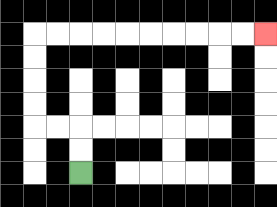{'start': '[3, 7]', 'end': '[11, 1]', 'path_directions': 'U,U,L,L,U,U,U,U,R,R,R,R,R,R,R,R,R,R', 'path_coordinates': '[[3, 7], [3, 6], [3, 5], [2, 5], [1, 5], [1, 4], [1, 3], [1, 2], [1, 1], [2, 1], [3, 1], [4, 1], [5, 1], [6, 1], [7, 1], [8, 1], [9, 1], [10, 1], [11, 1]]'}